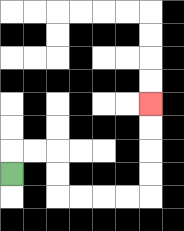{'start': '[0, 7]', 'end': '[6, 4]', 'path_directions': 'U,R,R,D,D,R,R,R,R,U,U,U,U', 'path_coordinates': '[[0, 7], [0, 6], [1, 6], [2, 6], [2, 7], [2, 8], [3, 8], [4, 8], [5, 8], [6, 8], [6, 7], [6, 6], [6, 5], [6, 4]]'}